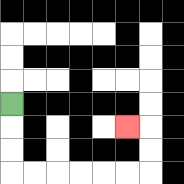{'start': '[0, 4]', 'end': '[5, 5]', 'path_directions': 'D,D,D,R,R,R,R,R,R,U,U,L', 'path_coordinates': '[[0, 4], [0, 5], [0, 6], [0, 7], [1, 7], [2, 7], [3, 7], [4, 7], [5, 7], [6, 7], [6, 6], [6, 5], [5, 5]]'}